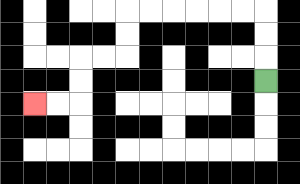{'start': '[11, 3]', 'end': '[1, 4]', 'path_directions': 'U,U,U,L,L,L,L,L,L,D,D,L,L,D,D,L,L', 'path_coordinates': '[[11, 3], [11, 2], [11, 1], [11, 0], [10, 0], [9, 0], [8, 0], [7, 0], [6, 0], [5, 0], [5, 1], [5, 2], [4, 2], [3, 2], [3, 3], [3, 4], [2, 4], [1, 4]]'}